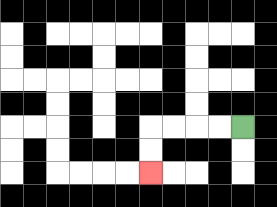{'start': '[10, 5]', 'end': '[6, 7]', 'path_directions': 'L,L,L,L,D,D', 'path_coordinates': '[[10, 5], [9, 5], [8, 5], [7, 5], [6, 5], [6, 6], [6, 7]]'}